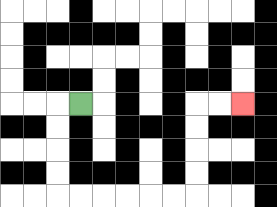{'start': '[3, 4]', 'end': '[10, 4]', 'path_directions': 'L,D,D,D,D,R,R,R,R,R,R,U,U,U,U,R,R', 'path_coordinates': '[[3, 4], [2, 4], [2, 5], [2, 6], [2, 7], [2, 8], [3, 8], [4, 8], [5, 8], [6, 8], [7, 8], [8, 8], [8, 7], [8, 6], [8, 5], [8, 4], [9, 4], [10, 4]]'}